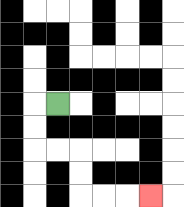{'start': '[2, 4]', 'end': '[6, 8]', 'path_directions': 'L,D,D,R,R,D,D,R,R,R', 'path_coordinates': '[[2, 4], [1, 4], [1, 5], [1, 6], [2, 6], [3, 6], [3, 7], [3, 8], [4, 8], [5, 8], [6, 8]]'}